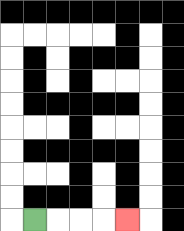{'start': '[1, 9]', 'end': '[5, 9]', 'path_directions': 'R,R,R,R', 'path_coordinates': '[[1, 9], [2, 9], [3, 9], [4, 9], [5, 9]]'}